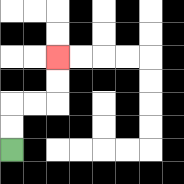{'start': '[0, 6]', 'end': '[2, 2]', 'path_directions': 'U,U,R,R,U,U', 'path_coordinates': '[[0, 6], [0, 5], [0, 4], [1, 4], [2, 4], [2, 3], [2, 2]]'}